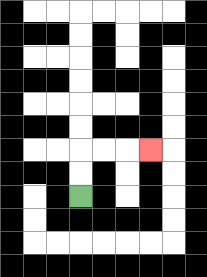{'start': '[3, 8]', 'end': '[6, 6]', 'path_directions': 'U,U,R,R,R', 'path_coordinates': '[[3, 8], [3, 7], [3, 6], [4, 6], [5, 6], [6, 6]]'}